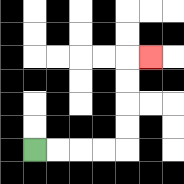{'start': '[1, 6]', 'end': '[6, 2]', 'path_directions': 'R,R,R,R,U,U,U,U,R', 'path_coordinates': '[[1, 6], [2, 6], [3, 6], [4, 6], [5, 6], [5, 5], [5, 4], [5, 3], [5, 2], [6, 2]]'}